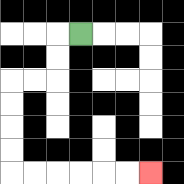{'start': '[3, 1]', 'end': '[6, 7]', 'path_directions': 'L,D,D,L,L,D,D,D,D,R,R,R,R,R,R', 'path_coordinates': '[[3, 1], [2, 1], [2, 2], [2, 3], [1, 3], [0, 3], [0, 4], [0, 5], [0, 6], [0, 7], [1, 7], [2, 7], [3, 7], [4, 7], [5, 7], [6, 7]]'}